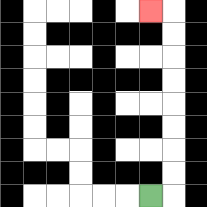{'start': '[6, 8]', 'end': '[6, 0]', 'path_directions': 'R,U,U,U,U,U,U,U,U,L', 'path_coordinates': '[[6, 8], [7, 8], [7, 7], [7, 6], [7, 5], [7, 4], [7, 3], [7, 2], [7, 1], [7, 0], [6, 0]]'}